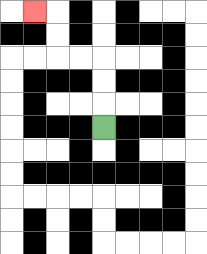{'start': '[4, 5]', 'end': '[1, 0]', 'path_directions': 'U,U,U,L,L,U,U,L', 'path_coordinates': '[[4, 5], [4, 4], [4, 3], [4, 2], [3, 2], [2, 2], [2, 1], [2, 0], [1, 0]]'}